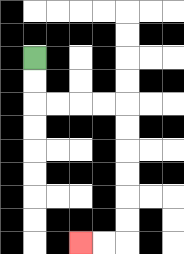{'start': '[1, 2]', 'end': '[3, 10]', 'path_directions': 'D,D,R,R,R,R,D,D,D,D,D,D,L,L', 'path_coordinates': '[[1, 2], [1, 3], [1, 4], [2, 4], [3, 4], [4, 4], [5, 4], [5, 5], [5, 6], [5, 7], [5, 8], [5, 9], [5, 10], [4, 10], [3, 10]]'}